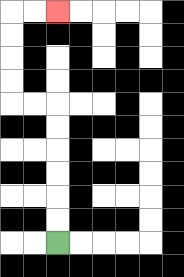{'start': '[2, 10]', 'end': '[2, 0]', 'path_directions': 'U,U,U,U,U,U,L,L,U,U,U,U,R,R', 'path_coordinates': '[[2, 10], [2, 9], [2, 8], [2, 7], [2, 6], [2, 5], [2, 4], [1, 4], [0, 4], [0, 3], [0, 2], [0, 1], [0, 0], [1, 0], [2, 0]]'}